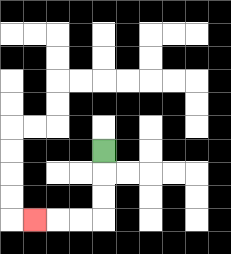{'start': '[4, 6]', 'end': '[1, 9]', 'path_directions': 'D,D,D,L,L,L', 'path_coordinates': '[[4, 6], [4, 7], [4, 8], [4, 9], [3, 9], [2, 9], [1, 9]]'}